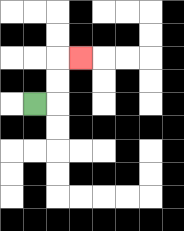{'start': '[1, 4]', 'end': '[3, 2]', 'path_directions': 'R,U,U,R', 'path_coordinates': '[[1, 4], [2, 4], [2, 3], [2, 2], [3, 2]]'}